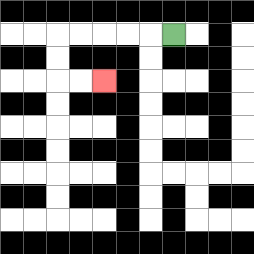{'start': '[7, 1]', 'end': '[4, 3]', 'path_directions': 'L,L,L,L,L,D,D,R,R', 'path_coordinates': '[[7, 1], [6, 1], [5, 1], [4, 1], [3, 1], [2, 1], [2, 2], [2, 3], [3, 3], [4, 3]]'}